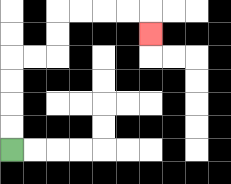{'start': '[0, 6]', 'end': '[6, 1]', 'path_directions': 'U,U,U,U,R,R,U,U,R,R,R,R,D', 'path_coordinates': '[[0, 6], [0, 5], [0, 4], [0, 3], [0, 2], [1, 2], [2, 2], [2, 1], [2, 0], [3, 0], [4, 0], [5, 0], [6, 0], [6, 1]]'}